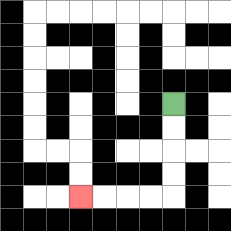{'start': '[7, 4]', 'end': '[3, 8]', 'path_directions': 'D,D,D,D,L,L,L,L', 'path_coordinates': '[[7, 4], [7, 5], [7, 6], [7, 7], [7, 8], [6, 8], [5, 8], [4, 8], [3, 8]]'}